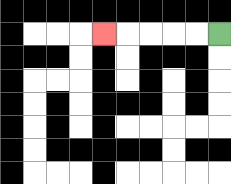{'start': '[9, 1]', 'end': '[4, 1]', 'path_directions': 'L,L,L,L,L', 'path_coordinates': '[[9, 1], [8, 1], [7, 1], [6, 1], [5, 1], [4, 1]]'}